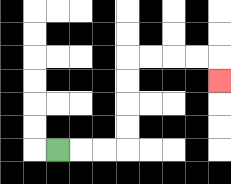{'start': '[2, 6]', 'end': '[9, 3]', 'path_directions': 'R,R,R,U,U,U,U,R,R,R,R,D', 'path_coordinates': '[[2, 6], [3, 6], [4, 6], [5, 6], [5, 5], [5, 4], [5, 3], [5, 2], [6, 2], [7, 2], [8, 2], [9, 2], [9, 3]]'}